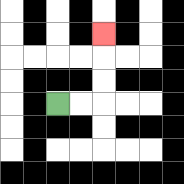{'start': '[2, 4]', 'end': '[4, 1]', 'path_directions': 'R,R,U,U,U', 'path_coordinates': '[[2, 4], [3, 4], [4, 4], [4, 3], [4, 2], [4, 1]]'}